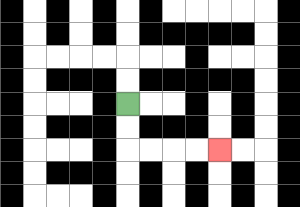{'start': '[5, 4]', 'end': '[9, 6]', 'path_directions': 'D,D,R,R,R,R', 'path_coordinates': '[[5, 4], [5, 5], [5, 6], [6, 6], [7, 6], [8, 6], [9, 6]]'}